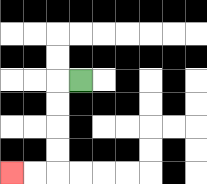{'start': '[3, 3]', 'end': '[0, 7]', 'path_directions': 'L,D,D,D,D,L,L', 'path_coordinates': '[[3, 3], [2, 3], [2, 4], [2, 5], [2, 6], [2, 7], [1, 7], [0, 7]]'}